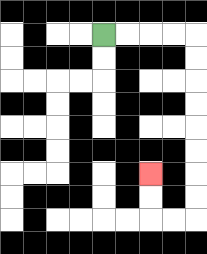{'start': '[4, 1]', 'end': '[6, 7]', 'path_directions': 'R,R,R,R,D,D,D,D,D,D,D,D,L,L,U,U', 'path_coordinates': '[[4, 1], [5, 1], [6, 1], [7, 1], [8, 1], [8, 2], [8, 3], [8, 4], [8, 5], [8, 6], [8, 7], [8, 8], [8, 9], [7, 9], [6, 9], [6, 8], [6, 7]]'}